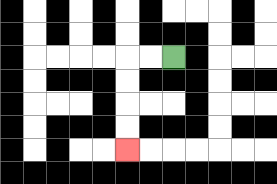{'start': '[7, 2]', 'end': '[5, 6]', 'path_directions': 'L,L,D,D,D,D', 'path_coordinates': '[[7, 2], [6, 2], [5, 2], [5, 3], [5, 4], [5, 5], [5, 6]]'}